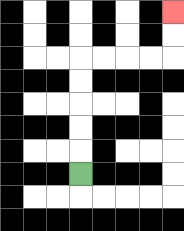{'start': '[3, 7]', 'end': '[7, 0]', 'path_directions': 'U,U,U,U,U,R,R,R,R,U,U', 'path_coordinates': '[[3, 7], [3, 6], [3, 5], [3, 4], [3, 3], [3, 2], [4, 2], [5, 2], [6, 2], [7, 2], [7, 1], [7, 0]]'}